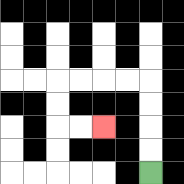{'start': '[6, 7]', 'end': '[4, 5]', 'path_directions': 'U,U,U,U,L,L,L,L,D,D,R,R', 'path_coordinates': '[[6, 7], [6, 6], [6, 5], [6, 4], [6, 3], [5, 3], [4, 3], [3, 3], [2, 3], [2, 4], [2, 5], [3, 5], [4, 5]]'}